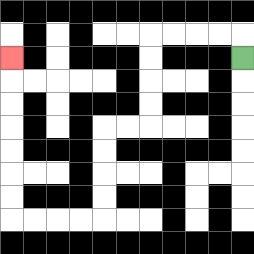{'start': '[10, 2]', 'end': '[0, 2]', 'path_directions': 'U,L,L,L,L,D,D,D,D,L,L,D,D,D,D,L,L,L,L,U,U,U,U,U,U,U', 'path_coordinates': '[[10, 2], [10, 1], [9, 1], [8, 1], [7, 1], [6, 1], [6, 2], [6, 3], [6, 4], [6, 5], [5, 5], [4, 5], [4, 6], [4, 7], [4, 8], [4, 9], [3, 9], [2, 9], [1, 9], [0, 9], [0, 8], [0, 7], [0, 6], [0, 5], [0, 4], [0, 3], [0, 2]]'}